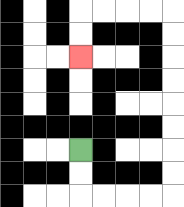{'start': '[3, 6]', 'end': '[3, 2]', 'path_directions': 'D,D,R,R,R,R,U,U,U,U,U,U,U,U,L,L,L,L,D,D', 'path_coordinates': '[[3, 6], [3, 7], [3, 8], [4, 8], [5, 8], [6, 8], [7, 8], [7, 7], [7, 6], [7, 5], [7, 4], [7, 3], [7, 2], [7, 1], [7, 0], [6, 0], [5, 0], [4, 0], [3, 0], [3, 1], [3, 2]]'}